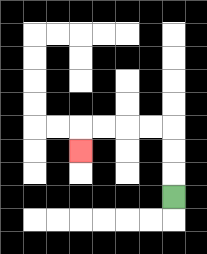{'start': '[7, 8]', 'end': '[3, 6]', 'path_directions': 'U,U,U,L,L,L,L,D', 'path_coordinates': '[[7, 8], [7, 7], [7, 6], [7, 5], [6, 5], [5, 5], [4, 5], [3, 5], [3, 6]]'}